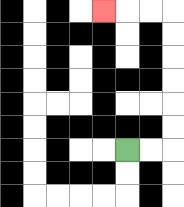{'start': '[5, 6]', 'end': '[4, 0]', 'path_directions': 'R,R,U,U,U,U,U,U,L,L,L', 'path_coordinates': '[[5, 6], [6, 6], [7, 6], [7, 5], [7, 4], [7, 3], [7, 2], [7, 1], [7, 0], [6, 0], [5, 0], [4, 0]]'}